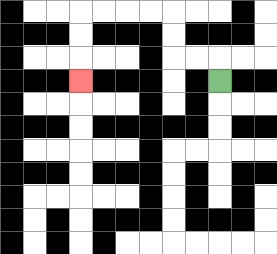{'start': '[9, 3]', 'end': '[3, 3]', 'path_directions': 'U,L,L,U,U,L,L,L,L,D,D,D', 'path_coordinates': '[[9, 3], [9, 2], [8, 2], [7, 2], [7, 1], [7, 0], [6, 0], [5, 0], [4, 0], [3, 0], [3, 1], [3, 2], [3, 3]]'}